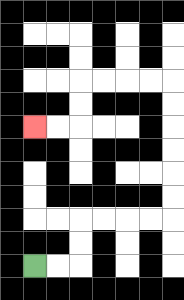{'start': '[1, 11]', 'end': '[1, 5]', 'path_directions': 'R,R,U,U,R,R,R,R,U,U,U,U,U,U,L,L,L,L,D,D,L,L', 'path_coordinates': '[[1, 11], [2, 11], [3, 11], [3, 10], [3, 9], [4, 9], [5, 9], [6, 9], [7, 9], [7, 8], [7, 7], [7, 6], [7, 5], [7, 4], [7, 3], [6, 3], [5, 3], [4, 3], [3, 3], [3, 4], [3, 5], [2, 5], [1, 5]]'}